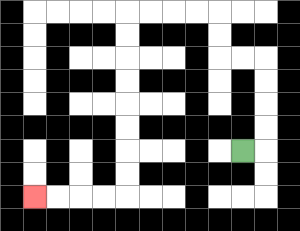{'start': '[10, 6]', 'end': '[1, 8]', 'path_directions': 'R,U,U,U,U,L,L,U,U,L,L,L,L,D,D,D,D,D,D,D,D,L,L,L,L', 'path_coordinates': '[[10, 6], [11, 6], [11, 5], [11, 4], [11, 3], [11, 2], [10, 2], [9, 2], [9, 1], [9, 0], [8, 0], [7, 0], [6, 0], [5, 0], [5, 1], [5, 2], [5, 3], [5, 4], [5, 5], [5, 6], [5, 7], [5, 8], [4, 8], [3, 8], [2, 8], [1, 8]]'}